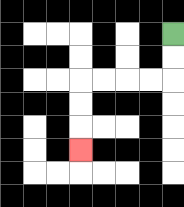{'start': '[7, 1]', 'end': '[3, 6]', 'path_directions': 'D,D,L,L,L,L,D,D,D', 'path_coordinates': '[[7, 1], [7, 2], [7, 3], [6, 3], [5, 3], [4, 3], [3, 3], [3, 4], [3, 5], [3, 6]]'}